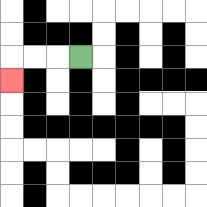{'start': '[3, 2]', 'end': '[0, 3]', 'path_directions': 'L,L,L,D', 'path_coordinates': '[[3, 2], [2, 2], [1, 2], [0, 2], [0, 3]]'}